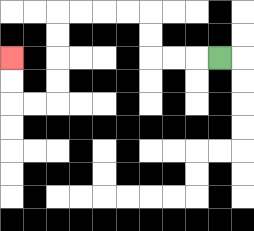{'start': '[9, 2]', 'end': '[0, 2]', 'path_directions': 'L,L,L,U,U,L,L,L,L,D,D,D,D,L,L,U,U', 'path_coordinates': '[[9, 2], [8, 2], [7, 2], [6, 2], [6, 1], [6, 0], [5, 0], [4, 0], [3, 0], [2, 0], [2, 1], [2, 2], [2, 3], [2, 4], [1, 4], [0, 4], [0, 3], [0, 2]]'}